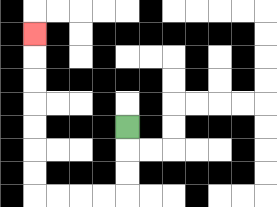{'start': '[5, 5]', 'end': '[1, 1]', 'path_directions': 'D,D,D,L,L,L,L,U,U,U,U,U,U,U', 'path_coordinates': '[[5, 5], [5, 6], [5, 7], [5, 8], [4, 8], [3, 8], [2, 8], [1, 8], [1, 7], [1, 6], [1, 5], [1, 4], [1, 3], [1, 2], [1, 1]]'}